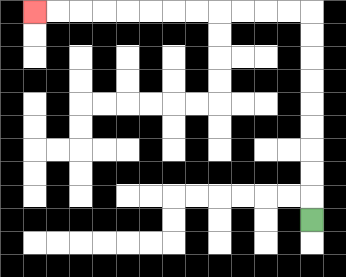{'start': '[13, 9]', 'end': '[1, 0]', 'path_directions': 'U,U,U,U,U,U,U,U,U,L,L,L,L,L,L,L,L,L,L,L,L', 'path_coordinates': '[[13, 9], [13, 8], [13, 7], [13, 6], [13, 5], [13, 4], [13, 3], [13, 2], [13, 1], [13, 0], [12, 0], [11, 0], [10, 0], [9, 0], [8, 0], [7, 0], [6, 0], [5, 0], [4, 0], [3, 0], [2, 0], [1, 0]]'}